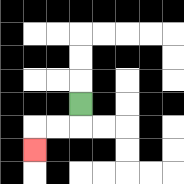{'start': '[3, 4]', 'end': '[1, 6]', 'path_directions': 'D,L,L,D', 'path_coordinates': '[[3, 4], [3, 5], [2, 5], [1, 5], [1, 6]]'}